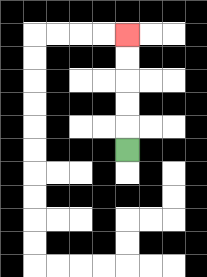{'start': '[5, 6]', 'end': '[5, 1]', 'path_directions': 'U,U,U,U,U', 'path_coordinates': '[[5, 6], [5, 5], [5, 4], [5, 3], [5, 2], [5, 1]]'}